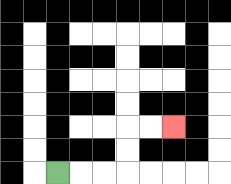{'start': '[2, 7]', 'end': '[7, 5]', 'path_directions': 'R,R,R,U,U,R,R', 'path_coordinates': '[[2, 7], [3, 7], [4, 7], [5, 7], [5, 6], [5, 5], [6, 5], [7, 5]]'}